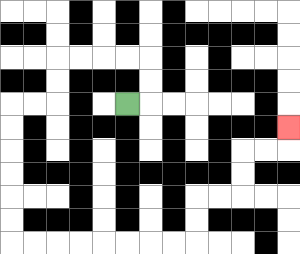{'start': '[5, 4]', 'end': '[12, 5]', 'path_directions': 'R,U,U,L,L,L,L,D,D,L,L,D,D,D,D,D,D,R,R,R,R,R,R,R,R,U,U,R,R,U,U,R,R,U', 'path_coordinates': '[[5, 4], [6, 4], [6, 3], [6, 2], [5, 2], [4, 2], [3, 2], [2, 2], [2, 3], [2, 4], [1, 4], [0, 4], [0, 5], [0, 6], [0, 7], [0, 8], [0, 9], [0, 10], [1, 10], [2, 10], [3, 10], [4, 10], [5, 10], [6, 10], [7, 10], [8, 10], [8, 9], [8, 8], [9, 8], [10, 8], [10, 7], [10, 6], [11, 6], [12, 6], [12, 5]]'}